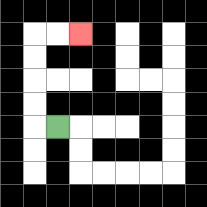{'start': '[2, 5]', 'end': '[3, 1]', 'path_directions': 'L,U,U,U,U,R,R', 'path_coordinates': '[[2, 5], [1, 5], [1, 4], [1, 3], [1, 2], [1, 1], [2, 1], [3, 1]]'}